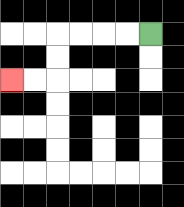{'start': '[6, 1]', 'end': '[0, 3]', 'path_directions': 'L,L,L,L,D,D,L,L', 'path_coordinates': '[[6, 1], [5, 1], [4, 1], [3, 1], [2, 1], [2, 2], [2, 3], [1, 3], [0, 3]]'}